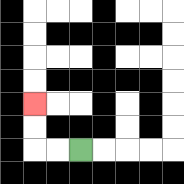{'start': '[3, 6]', 'end': '[1, 4]', 'path_directions': 'L,L,U,U', 'path_coordinates': '[[3, 6], [2, 6], [1, 6], [1, 5], [1, 4]]'}